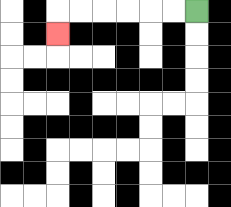{'start': '[8, 0]', 'end': '[2, 1]', 'path_directions': 'L,L,L,L,L,L,D', 'path_coordinates': '[[8, 0], [7, 0], [6, 0], [5, 0], [4, 0], [3, 0], [2, 0], [2, 1]]'}